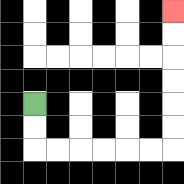{'start': '[1, 4]', 'end': '[7, 0]', 'path_directions': 'D,D,R,R,R,R,R,R,U,U,U,U,U,U', 'path_coordinates': '[[1, 4], [1, 5], [1, 6], [2, 6], [3, 6], [4, 6], [5, 6], [6, 6], [7, 6], [7, 5], [7, 4], [7, 3], [7, 2], [7, 1], [7, 0]]'}